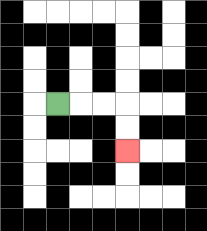{'start': '[2, 4]', 'end': '[5, 6]', 'path_directions': 'R,R,R,D,D', 'path_coordinates': '[[2, 4], [3, 4], [4, 4], [5, 4], [5, 5], [5, 6]]'}